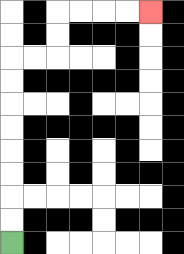{'start': '[0, 10]', 'end': '[6, 0]', 'path_directions': 'U,U,U,U,U,U,U,U,R,R,U,U,R,R,R,R', 'path_coordinates': '[[0, 10], [0, 9], [0, 8], [0, 7], [0, 6], [0, 5], [0, 4], [0, 3], [0, 2], [1, 2], [2, 2], [2, 1], [2, 0], [3, 0], [4, 0], [5, 0], [6, 0]]'}